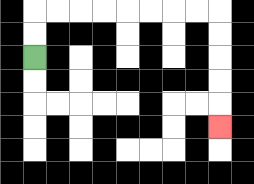{'start': '[1, 2]', 'end': '[9, 5]', 'path_directions': 'U,U,R,R,R,R,R,R,R,R,D,D,D,D,D', 'path_coordinates': '[[1, 2], [1, 1], [1, 0], [2, 0], [3, 0], [4, 0], [5, 0], [6, 0], [7, 0], [8, 0], [9, 0], [9, 1], [9, 2], [9, 3], [9, 4], [9, 5]]'}